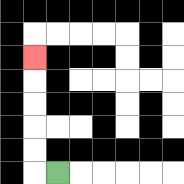{'start': '[2, 7]', 'end': '[1, 2]', 'path_directions': 'L,U,U,U,U,U', 'path_coordinates': '[[2, 7], [1, 7], [1, 6], [1, 5], [1, 4], [1, 3], [1, 2]]'}